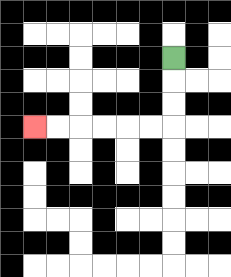{'start': '[7, 2]', 'end': '[1, 5]', 'path_directions': 'D,D,D,L,L,L,L,L,L', 'path_coordinates': '[[7, 2], [7, 3], [7, 4], [7, 5], [6, 5], [5, 5], [4, 5], [3, 5], [2, 5], [1, 5]]'}